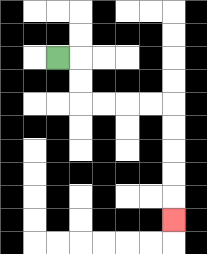{'start': '[2, 2]', 'end': '[7, 9]', 'path_directions': 'R,D,D,R,R,R,R,D,D,D,D,D', 'path_coordinates': '[[2, 2], [3, 2], [3, 3], [3, 4], [4, 4], [5, 4], [6, 4], [7, 4], [7, 5], [7, 6], [7, 7], [7, 8], [7, 9]]'}